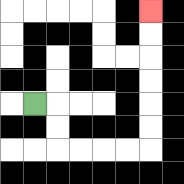{'start': '[1, 4]', 'end': '[6, 0]', 'path_directions': 'R,D,D,R,R,R,R,U,U,U,U,U,U', 'path_coordinates': '[[1, 4], [2, 4], [2, 5], [2, 6], [3, 6], [4, 6], [5, 6], [6, 6], [6, 5], [6, 4], [6, 3], [6, 2], [6, 1], [6, 0]]'}